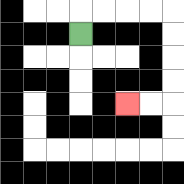{'start': '[3, 1]', 'end': '[5, 4]', 'path_directions': 'U,R,R,R,R,D,D,D,D,L,L', 'path_coordinates': '[[3, 1], [3, 0], [4, 0], [5, 0], [6, 0], [7, 0], [7, 1], [7, 2], [7, 3], [7, 4], [6, 4], [5, 4]]'}